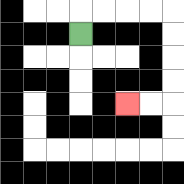{'start': '[3, 1]', 'end': '[5, 4]', 'path_directions': 'U,R,R,R,R,D,D,D,D,L,L', 'path_coordinates': '[[3, 1], [3, 0], [4, 0], [5, 0], [6, 0], [7, 0], [7, 1], [7, 2], [7, 3], [7, 4], [6, 4], [5, 4]]'}